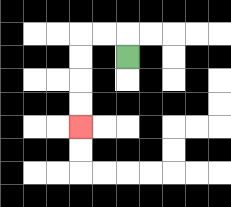{'start': '[5, 2]', 'end': '[3, 5]', 'path_directions': 'U,L,L,D,D,D,D', 'path_coordinates': '[[5, 2], [5, 1], [4, 1], [3, 1], [3, 2], [3, 3], [3, 4], [3, 5]]'}